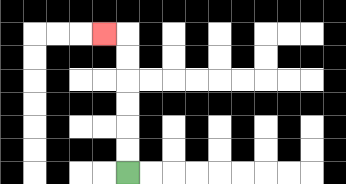{'start': '[5, 7]', 'end': '[4, 1]', 'path_directions': 'U,U,U,U,U,U,L', 'path_coordinates': '[[5, 7], [5, 6], [5, 5], [5, 4], [5, 3], [5, 2], [5, 1], [4, 1]]'}